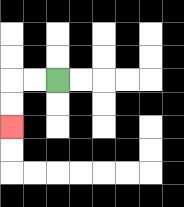{'start': '[2, 3]', 'end': '[0, 5]', 'path_directions': 'L,L,D,D', 'path_coordinates': '[[2, 3], [1, 3], [0, 3], [0, 4], [0, 5]]'}